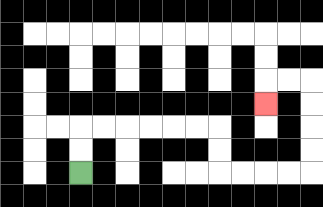{'start': '[3, 7]', 'end': '[11, 4]', 'path_directions': 'U,U,R,R,R,R,R,R,D,D,R,R,R,R,U,U,U,U,L,L,D', 'path_coordinates': '[[3, 7], [3, 6], [3, 5], [4, 5], [5, 5], [6, 5], [7, 5], [8, 5], [9, 5], [9, 6], [9, 7], [10, 7], [11, 7], [12, 7], [13, 7], [13, 6], [13, 5], [13, 4], [13, 3], [12, 3], [11, 3], [11, 4]]'}